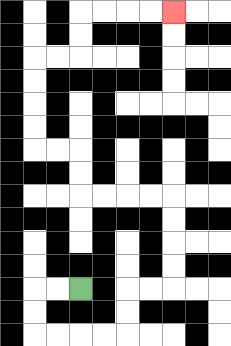{'start': '[3, 12]', 'end': '[7, 0]', 'path_directions': 'L,L,D,D,R,R,R,R,U,U,R,R,U,U,U,U,L,L,L,L,U,U,L,L,U,U,U,U,R,R,U,U,R,R,R,R', 'path_coordinates': '[[3, 12], [2, 12], [1, 12], [1, 13], [1, 14], [2, 14], [3, 14], [4, 14], [5, 14], [5, 13], [5, 12], [6, 12], [7, 12], [7, 11], [7, 10], [7, 9], [7, 8], [6, 8], [5, 8], [4, 8], [3, 8], [3, 7], [3, 6], [2, 6], [1, 6], [1, 5], [1, 4], [1, 3], [1, 2], [2, 2], [3, 2], [3, 1], [3, 0], [4, 0], [5, 0], [6, 0], [7, 0]]'}